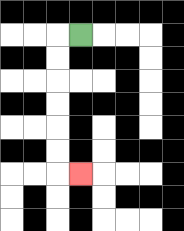{'start': '[3, 1]', 'end': '[3, 7]', 'path_directions': 'L,D,D,D,D,D,D,R', 'path_coordinates': '[[3, 1], [2, 1], [2, 2], [2, 3], [2, 4], [2, 5], [2, 6], [2, 7], [3, 7]]'}